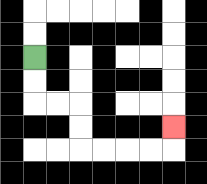{'start': '[1, 2]', 'end': '[7, 5]', 'path_directions': 'D,D,R,R,D,D,R,R,R,R,U', 'path_coordinates': '[[1, 2], [1, 3], [1, 4], [2, 4], [3, 4], [3, 5], [3, 6], [4, 6], [5, 6], [6, 6], [7, 6], [7, 5]]'}